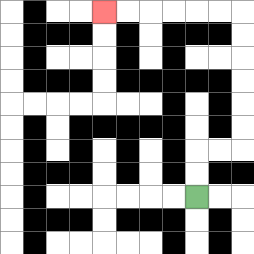{'start': '[8, 8]', 'end': '[4, 0]', 'path_directions': 'U,U,R,R,U,U,U,U,U,U,L,L,L,L,L,L', 'path_coordinates': '[[8, 8], [8, 7], [8, 6], [9, 6], [10, 6], [10, 5], [10, 4], [10, 3], [10, 2], [10, 1], [10, 0], [9, 0], [8, 0], [7, 0], [6, 0], [5, 0], [4, 0]]'}